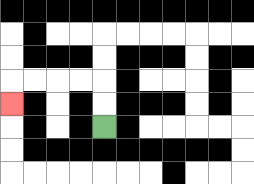{'start': '[4, 5]', 'end': '[0, 4]', 'path_directions': 'U,U,L,L,L,L,D', 'path_coordinates': '[[4, 5], [4, 4], [4, 3], [3, 3], [2, 3], [1, 3], [0, 3], [0, 4]]'}